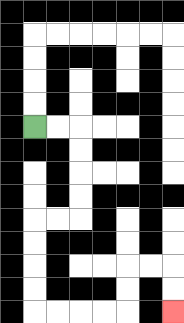{'start': '[1, 5]', 'end': '[7, 13]', 'path_directions': 'R,R,D,D,D,D,L,L,D,D,D,D,R,R,R,R,U,U,R,R,D,D', 'path_coordinates': '[[1, 5], [2, 5], [3, 5], [3, 6], [3, 7], [3, 8], [3, 9], [2, 9], [1, 9], [1, 10], [1, 11], [1, 12], [1, 13], [2, 13], [3, 13], [4, 13], [5, 13], [5, 12], [5, 11], [6, 11], [7, 11], [7, 12], [7, 13]]'}